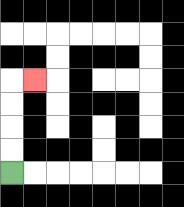{'start': '[0, 7]', 'end': '[1, 3]', 'path_directions': 'U,U,U,U,R', 'path_coordinates': '[[0, 7], [0, 6], [0, 5], [0, 4], [0, 3], [1, 3]]'}